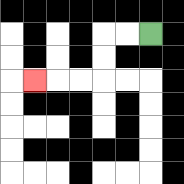{'start': '[6, 1]', 'end': '[1, 3]', 'path_directions': 'L,L,D,D,L,L,L', 'path_coordinates': '[[6, 1], [5, 1], [4, 1], [4, 2], [4, 3], [3, 3], [2, 3], [1, 3]]'}